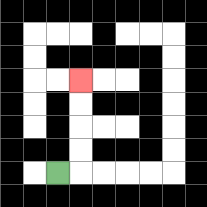{'start': '[2, 7]', 'end': '[3, 3]', 'path_directions': 'R,U,U,U,U', 'path_coordinates': '[[2, 7], [3, 7], [3, 6], [3, 5], [3, 4], [3, 3]]'}